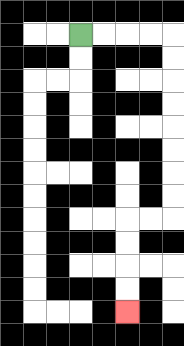{'start': '[3, 1]', 'end': '[5, 13]', 'path_directions': 'R,R,R,R,D,D,D,D,D,D,D,D,L,L,D,D,D,D', 'path_coordinates': '[[3, 1], [4, 1], [5, 1], [6, 1], [7, 1], [7, 2], [7, 3], [7, 4], [7, 5], [7, 6], [7, 7], [7, 8], [7, 9], [6, 9], [5, 9], [5, 10], [5, 11], [5, 12], [5, 13]]'}